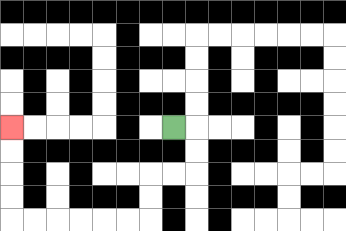{'start': '[7, 5]', 'end': '[0, 5]', 'path_directions': 'R,D,D,L,L,D,D,L,L,L,L,L,L,U,U,U,U', 'path_coordinates': '[[7, 5], [8, 5], [8, 6], [8, 7], [7, 7], [6, 7], [6, 8], [6, 9], [5, 9], [4, 9], [3, 9], [2, 9], [1, 9], [0, 9], [0, 8], [0, 7], [0, 6], [0, 5]]'}